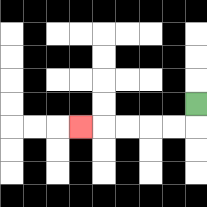{'start': '[8, 4]', 'end': '[3, 5]', 'path_directions': 'D,L,L,L,L,L', 'path_coordinates': '[[8, 4], [8, 5], [7, 5], [6, 5], [5, 5], [4, 5], [3, 5]]'}